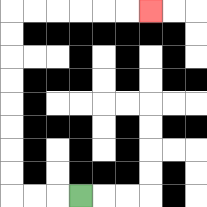{'start': '[3, 8]', 'end': '[6, 0]', 'path_directions': 'L,L,L,U,U,U,U,U,U,U,U,R,R,R,R,R,R', 'path_coordinates': '[[3, 8], [2, 8], [1, 8], [0, 8], [0, 7], [0, 6], [0, 5], [0, 4], [0, 3], [0, 2], [0, 1], [0, 0], [1, 0], [2, 0], [3, 0], [4, 0], [5, 0], [6, 0]]'}